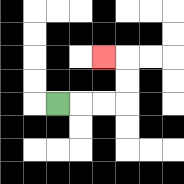{'start': '[2, 4]', 'end': '[4, 2]', 'path_directions': 'R,R,R,U,U,L', 'path_coordinates': '[[2, 4], [3, 4], [4, 4], [5, 4], [5, 3], [5, 2], [4, 2]]'}